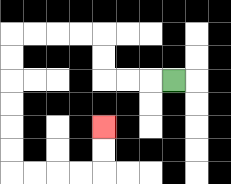{'start': '[7, 3]', 'end': '[4, 5]', 'path_directions': 'L,L,L,U,U,L,L,L,L,D,D,D,D,D,D,R,R,R,R,U,U', 'path_coordinates': '[[7, 3], [6, 3], [5, 3], [4, 3], [4, 2], [4, 1], [3, 1], [2, 1], [1, 1], [0, 1], [0, 2], [0, 3], [0, 4], [0, 5], [0, 6], [0, 7], [1, 7], [2, 7], [3, 7], [4, 7], [4, 6], [4, 5]]'}